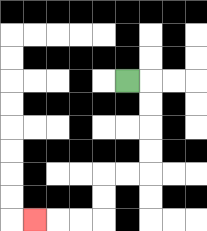{'start': '[5, 3]', 'end': '[1, 9]', 'path_directions': 'R,D,D,D,D,L,L,D,D,L,L,L', 'path_coordinates': '[[5, 3], [6, 3], [6, 4], [6, 5], [6, 6], [6, 7], [5, 7], [4, 7], [4, 8], [4, 9], [3, 9], [2, 9], [1, 9]]'}